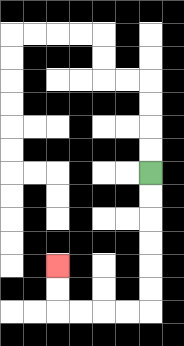{'start': '[6, 7]', 'end': '[2, 11]', 'path_directions': 'D,D,D,D,D,D,L,L,L,L,U,U', 'path_coordinates': '[[6, 7], [6, 8], [6, 9], [6, 10], [6, 11], [6, 12], [6, 13], [5, 13], [4, 13], [3, 13], [2, 13], [2, 12], [2, 11]]'}